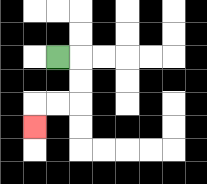{'start': '[2, 2]', 'end': '[1, 5]', 'path_directions': 'R,D,D,L,L,D', 'path_coordinates': '[[2, 2], [3, 2], [3, 3], [3, 4], [2, 4], [1, 4], [1, 5]]'}